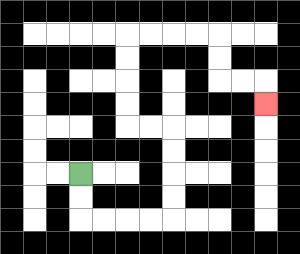{'start': '[3, 7]', 'end': '[11, 4]', 'path_directions': 'D,D,R,R,R,R,U,U,U,U,L,L,U,U,U,U,R,R,R,R,D,D,R,R,D', 'path_coordinates': '[[3, 7], [3, 8], [3, 9], [4, 9], [5, 9], [6, 9], [7, 9], [7, 8], [7, 7], [7, 6], [7, 5], [6, 5], [5, 5], [5, 4], [5, 3], [5, 2], [5, 1], [6, 1], [7, 1], [8, 1], [9, 1], [9, 2], [9, 3], [10, 3], [11, 3], [11, 4]]'}